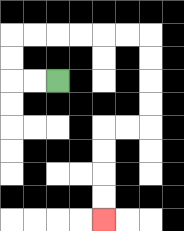{'start': '[2, 3]', 'end': '[4, 9]', 'path_directions': 'L,L,U,U,R,R,R,R,R,R,D,D,D,D,L,L,D,D,D,D', 'path_coordinates': '[[2, 3], [1, 3], [0, 3], [0, 2], [0, 1], [1, 1], [2, 1], [3, 1], [4, 1], [5, 1], [6, 1], [6, 2], [6, 3], [6, 4], [6, 5], [5, 5], [4, 5], [4, 6], [4, 7], [4, 8], [4, 9]]'}